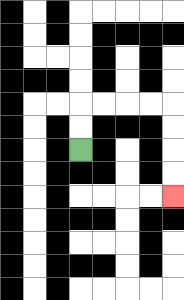{'start': '[3, 6]', 'end': '[7, 8]', 'path_directions': 'U,U,R,R,R,R,D,D,D,D', 'path_coordinates': '[[3, 6], [3, 5], [3, 4], [4, 4], [5, 4], [6, 4], [7, 4], [7, 5], [7, 6], [7, 7], [7, 8]]'}